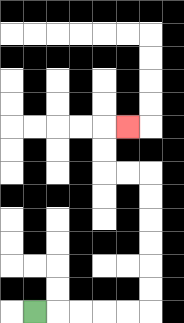{'start': '[1, 13]', 'end': '[5, 5]', 'path_directions': 'R,R,R,R,R,U,U,U,U,U,U,L,L,U,U,R', 'path_coordinates': '[[1, 13], [2, 13], [3, 13], [4, 13], [5, 13], [6, 13], [6, 12], [6, 11], [6, 10], [6, 9], [6, 8], [6, 7], [5, 7], [4, 7], [4, 6], [4, 5], [5, 5]]'}